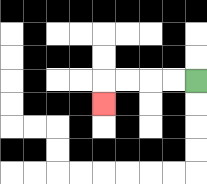{'start': '[8, 3]', 'end': '[4, 4]', 'path_directions': 'L,L,L,L,D', 'path_coordinates': '[[8, 3], [7, 3], [6, 3], [5, 3], [4, 3], [4, 4]]'}